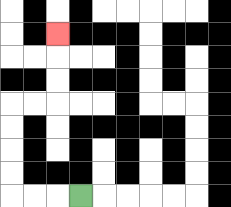{'start': '[3, 8]', 'end': '[2, 1]', 'path_directions': 'L,L,L,U,U,U,U,R,R,U,U,U', 'path_coordinates': '[[3, 8], [2, 8], [1, 8], [0, 8], [0, 7], [0, 6], [0, 5], [0, 4], [1, 4], [2, 4], [2, 3], [2, 2], [2, 1]]'}